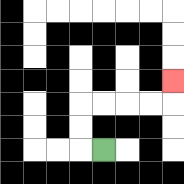{'start': '[4, 6]', 'end': '[7, 3]', 'path_directions': 'L,U,U,R,R,R,R,U', 'path_coordinates': '[[4, 6], [3, 6], [3, 5], [3, 4], [4, 4], [5, 4], [6, 4], [7, 4], [7, 3]]'}